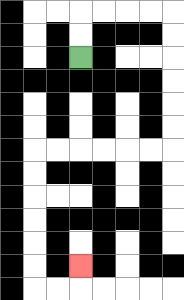{'start': '[3, 2]', 'end': '[3, 11]', 'path_directions': 'U,U,R,R,R,R,D,D,D,D,D,D,L,L,L,L,L,L,D,D,D,D,D,D,R,R,U', 'path_coordinates': '[[3, 2], [3, 1], [3, 0], [4, 0], [5, 0], [6, 0], [7, 0], [7, 1], [7, 2], [7, 3], [7, 4], [7, 5], [7, 6], [6, 6], [5, 6], [4, 6], [3, 6], [2, 6], [1, 6], [1, 7], [1, 8], [1, 9], [1, 10], [1, 11], [1, 12], [2, 12], [3, 12], [3, 11]]'}